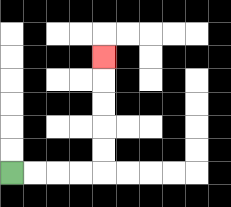{'start': '[0, 7]', 'end': '[4, 2]', 'path_directions': 'R,R,R,R,U,U,U,U,U', 'path_coordinates': '[[0, 7], [1, 7], [2, 7], [3, 7], [4, 7], [4, 6], [4, 5], [4, 4], [4, 3], [4, 2]]'}